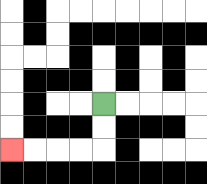{'start': '[4, 4]', 'end': '[0, 6]', 'path_directions': 'D,D,L,L,L,L', 'path_coordinates': '[[4, 4], [4, 5], [4, 6], [3, 6], [2, 6], [1, 6], [0, 6]]'}